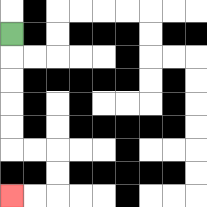{'start': '[0, 1]', 'end': '[0, 8]', 'path_directions': 'D,D,D,D,D,R,R,D,D,L,L', 'path_coordinates': '[[0, 1], [0, 2], [0, 3], [0, 4], [0, 5], [0, 6], [1, 6], [2, 6], [2, 7], [2, 8], [1, 8], [0, 8]]'}